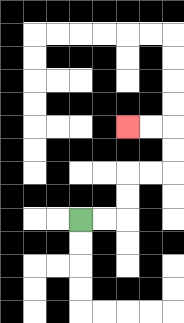{'start': '[3, 9]', 'end': '[5, 5]', 'path_directions': 'R,R,U,U,R,R,U,U,L,L', 'path_coordinates': '[[3, 9], [4, 9], [5, 9], [5, 8], [5, 7], [6, 7], [7, 7], [7, 6], [7, 5], [6, 5], [5, 5]]'}